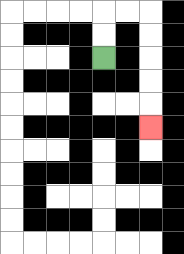{'start': '[4, 2]', 'end': '[6, 5]', 'path_directions': 'U,U,R,R,D,D,D,D,D', 'path_coordinates': '[[4, 2], [4, 1], [4, 0], [5, 0], [6, 0], [6, 1], [6, 2], [6, 3], [6, 4], [6, 5]]'}